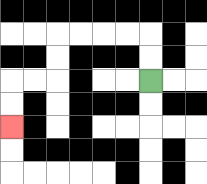{'start': '[6, 3]', 'end': '[0, 5]', 'path_directions': 'U,U,L,L,L,L,D,D,L,L,D,D', 'path_coordinates': '[[6, 3], [6, 2], [6, 1], [5, 1], [4, 1], [3, 1], [2, 1], [2, 2], [2, 3], [1, 3], [0, 3], [0, 4], [0, 5]]'}